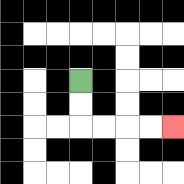{'start': '[3, 3]', 'end': '[7, 5]', 'path_directions': 'D,D,R,R,R,R', 'path_coordinates': '[[3, 3], [3, 4], [3, 5], [4, 5], [5, 5], [6, 5], [7, 5]]'}